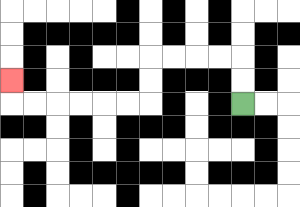{'start': '[10, 4]', 'end': '[0, 3]', 'path_directions': 'U,U,L,L,L,L,D,D,L,L,L,L,L,L,U', 'path_coordinates': '[[10, 4], [10, 3], [10, 2], [9, 2], [8, 2], [7, 2], [6, 2], [6, 3], [6, 4], [5, 4], [4, 4], [3, 4], [2, 4], [1, 4], [0, 4], [0, 3]]'}